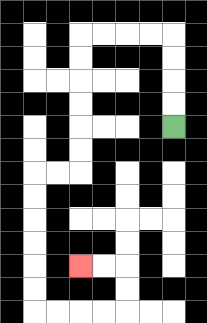{'start': '[7, 5]', 'end': '[3, 11]', 'path_directions': 'U,U,U,U,L,L,L,L,D,D,D,D,D,D,L,L,D,D,D,D,D,D,R,R,R,R,U,U,L,L', 'path_coordinates': '[[7, 5], [7, 4], [7, 3], [7, 2], [7, 1], [6, 1], [5, 1], [4, 1], [3, 1], [3, 2], [3, 3], [3, 4], [3, 5], [3, 6], [3, 7], [2, 7], [1, 7], [1, 8], [1, 9], [1, 10], [1, 11], [1, 12], [1, 13], [2, 13], [3, 13], [4, 13], [5, 13], [5, 12], [5, 11], [4, 11], [3, 11]]'}